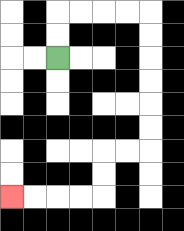{'start': '[2, 2]', 'end': '[0, 8]', 'path_directions': 'U,U,R,R,R,R,D,D,D,D,D,D,L,L,D,D,L,L,L,L', 'path_coordinates': '[[2, 2], [2, 1], [2, 0], [3, 0], [4, 0], [5, 0], [6, 0], [6, 1], [6, 2], [6, 3], [6, 4], [6, 5], [6, 6], [5, 6], [4, 6], [4, 7], [4, 8], [3, 8], [2, 8], [1, 8], [0, 8]]'}